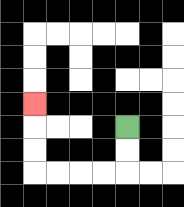{'start': '[5, 5]', 'end': '[1, 4]', 'path_directions': 'D,D,L,L,L,L,U,U,U', 'path_coordinates': '[[5, 5], [5, 6], [5, 7], [4, 7], [3, 7], [2, 7], [1, 7], [1, 6], [1, 5], [1, 4]]'}